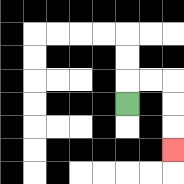{'start': '[5, 4]', 'end': '[7, 6]', 'path_directions': 'U,R,R,D,D,D', 'path_coordinates': '[[5, 4], [5, 3], [6, 3], [7, 3], [7, 4], [7, 5], [7, 6]]'}